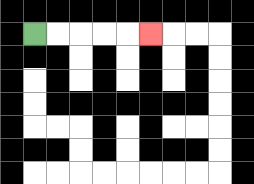{'start': '[1, 1]', 'end': '[6, 1]', 'path_directions': 'R,R,R,R,R', 'path_coordinates': '[[1, 1], [2, 1], [3, 1], [4, 1], [5, 1], [6, 1]]'}